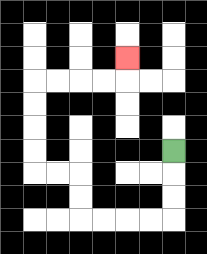{'start': '[7, 6]', 'end': '[5, 2]', 'path_directions': 'D,D,D,L,L,L,L,U,U,L,L,U,U,U,U,R,R,R,R,U', 'path_coordinates': '[[7, 6], [7, 7], [7, 8], [7, 9], [6, 9], [5, 9], [4, 9], [3, 9], [3, 8], [3, 7], [2, 7], [1, 7], [1, 6], [1, 5], [1, 4], [1, 3], [2, 3], [3, 3], [4, 3], [5, 3], [5, 2]]'}